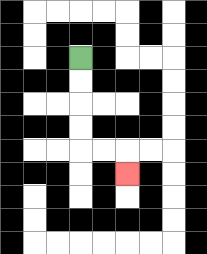{'start': '[3, 2]', 'end': '[5, 7]', 'path_directions': 'D,D,D,D,R,R,D', 'path_coordinates': '[[3, 2], [3, 3], [3, 4], [3, 5], [3, 6], [4, 6], [5, 6], [5, 7]]'}